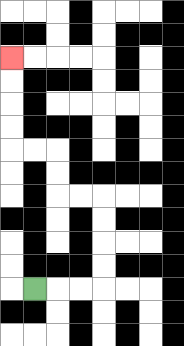{'start': '[1, 12]', 'end': '[0, 2]', 'path_directions': 'R,R,R,U,U,U,U,L,L,U,U,L,L,U,U,U,U', 'path_coordinates': '[[1, 12], [2, 12], [3, 12], [4, 12], [4, 11], [4, 10], [4, 9], [4, 8], [3, 8], [2, 8], [2, 7], [2, 6], [1, 6], [0, 6], [0, 5], [0, 4], [0, 3], [0, 2]]'}